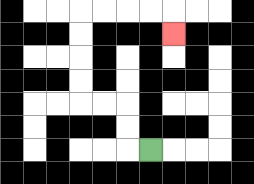{'start': '[6, 6]', 'end': '[7, 1]', 'path_directions': 'L,U,U,L,L,U,U,U,U,R,R,R,R,D', 'path_coordinates': '[[6, 6], [5, 6], [5, 5], [5, 4], [4, 4], [3, 4], [3, 3], [3, 2], [3, 1], [3, 0], [4, 0], [5, 0], [6, 0], [7, 0], [7, 1]]'}